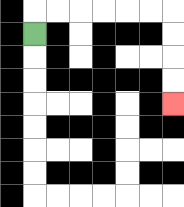{'start': '[1, 1]', 'end': '[7, 4]', 'path_directions': 'U,R,R,R,R,R,R,D,D,D,D', 'path_coordinates': '[[1, 1], [1, 0], [2, 0], [3, 0], [4, 0], [5, 0], [6, 0], [7, 0], [7, 1], [7, 2], [7, 3], [7, 4]]'}